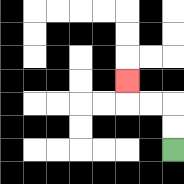{'start': '[7, 6]', 'end': '[5, 3]', 'path_directions': 'U,U,L,L,U', 'path_coordinates': '[[7, 6], [7, 5], [7, 4], [6, 4], [5, 4], [5, 3]]'}